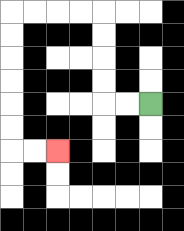{'start': '[6, 4]', 'end': '[2, 6]', 'path_directions': 'L,L,U,U,U,U,L,L,L,L,D,D,D,D,D,D,R,R', 'path_coordinates': '[[6, 4], [5, 4], [4, 4], [4, 3], [4, 2], [4, 1], [4, 0], [3, 0], [2, 0], [1, 0], [0, 0], [0, 1], [0, 2], [0, 3], [0, 4], [0, 5], [0, 6], [1, 6], [2, 6]]'}